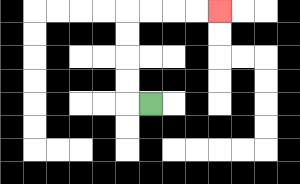{'start': '[6, 4]', 'end': '[9, 0]', 'path_directions': 'L,U,U,U,U,R,R,R,R', 'path_coordinates': '[[6, 4], [5, 4], [5, 3], [5, 2], [5, 1], [5, 0], [6, 0], [7, 0], [8, 0], [9, 0]]'}